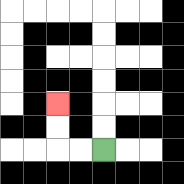{'start': '[4, 6]', 'end': '[2, 4]', 'path_directions': 'L,L,U,U', 'path_coordinates': '[[4, 6], [3, 6], [2, 6], [2, 5], [2, 4]]'}